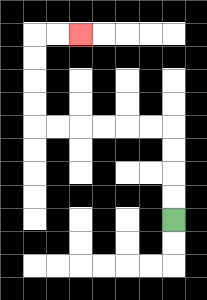{'start': '[7, 9]', 'end': '[3, 1]', 'path_directions': 'U,U,U,U,L,L,L,L,L,L,U,U,U,U,R,R', 'path_coordinates': '[[7, 9], [7, 8], [7, 7], [7, 6], [7, 5], [6, 5], [5, 5], [4, 5], [3, 5], [2, 5], [1, 5], [1, 4], [1, 3], [1, 2], [1, 1], [2, 1], [3, 1]]'}